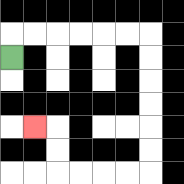{'start': '[0, 2]', 'end': '[1, 5]', 'path_directions': 'U,R,R,R,R,R,R,D,D,D,D,D,D,L,L,L,L,U,U,L', 'path_coordinates': '[[0, 2], [0, 1], [1, 1], [2, 1], [3, 1], [4, 1], [5, 1], [6, 1], [6, 2], [6, 3], [6, 4], [6, 5], [6, 6], [6, 7], [5, 7], [4, 7], [3, 7], [2, 7], [2, 6], [2, 5], [1, 5]]'}